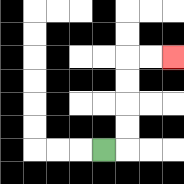{'start': '[4, 6]', 'end': '[7, 2]', 'path_directions': 'R,U,U,U,U,R,R', 'path_coordinates': '[[4, 6], [5, 6], [5, 5], [5, 4], [5, 3], [5, 2], [6, 2], [7, 2]]'}